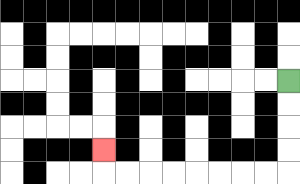{'start': '[12, 3]', 'end': '[4, 6]', 'path_directions': 'D,D,D,D,L,L,L,L,L,L,L,L,U', 'path_coordinates': '[[12, 3], [12, 4], [12, 5], [12, 6], [12, 7], [11, 7], [10, 7], [9, 7], [8, 7], [7, 7], [6, 7], [5, 7], [4, 7], [4, 6]]'}